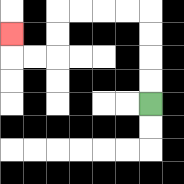{'start': '[6, 4]', 'end': '[0, 1]', 'path_directions': 'U,U,U,U,L,L,L,L,D,D,L,L,U', 'path_coordinates': '[[6, 4], [6, 3], [6, 2], [6, 1], [6, 0], [5, 0], [4, 0], [3, 0], [2, 0], [2, 1], [2, 2], [1, 2], [0, 2], [0, 1]]'}